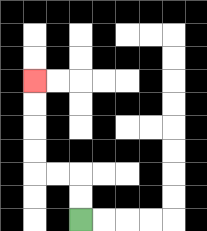{'start': '[3, 9]', 'end': '[1, 3]', 'path_directions': 'U,U,L,L,U,U,U,U', 'path_coordinates': '[[3, 9], [3, 8], [3, 7], [2, 7], [1, 7], [1, 6], [1, 5], [1, 4], [1, 3]]'}